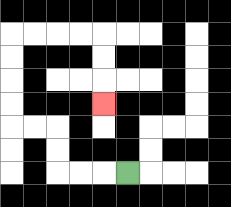{'start': '[5, 7]', 'end': '[4, 4]', 'path_directions': 'L,L,L,U,U,L,L,U,U,U,U,R,R,R,R,D,D,D', 'path_coordinates': '[[5, 7], [4, 7], [3, 7], [2, 7], [2, 6], [2, 5], [1, 5], [0, 5], [0, 4], [0, 3], [0, 2], [0, 1], [1, 1], [2, 1], [3, 1], [4, 1], [4, 2], [4, 3], [4, 4]]'}